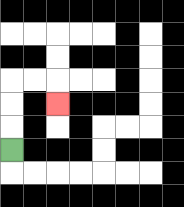{'start': '[0, 6]', 'end': '[2, 4]', 'path_directions': 'U,U,U,R,R,D', 'path_coordinates': '[[0, 6], [0, 5], [0, 4], [0, 3], [1, 3], [2, 3], [2, 4]]'}